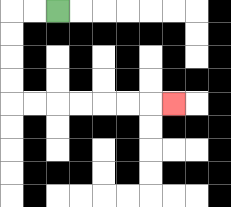{'start': '[2, 0]', 'end': '[7, 4]', 'path_directions': 'L,L,D,D,D,D,R,R,R,R,R,R,R', 'path_coordinates': '[[2, 0], [1, 0], [0, 0], [0, 1], [0, 2], [0, 3], [0, 4], [1, 4], [2, 4], [3, 4], [4, 4], [5, 4], [6, 4], [7, 4]]'}